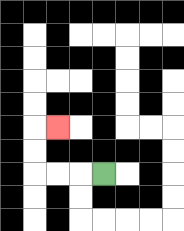{'start': '[4, 7]', 'end': '[2, 5]', 'path_directions': 'L,L,L,U,U,R', 'path_coordinates': '[[4, 7], [3, 7], [2, 7], [1, 7], [1, 6], [1, 5], [2, 5]]'}